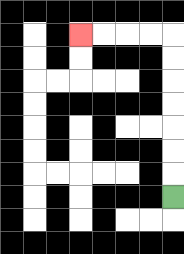{'start': '[7, 8]', 'end': '[3, 1]', 'path_directions': 'U,U,U,U,U,U,U,L,L,L,L', 'path_coordinates': '[[7, 8], [7, 7], [7, 6], [7, 5], [7, 4], [7, 3], [7, 2], [7, 1], [6, 1], [5, 1], [4, 1], [3, 1]]'}